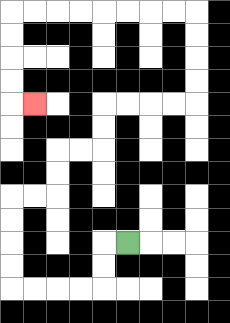{'start': '[5, 10]', 'end': '[1, 4]', 'path_directions': 'L,D,D,L,L,L,L,U,U,U,U,R,R,U,U,R,R,U,U,R,R,R,R,U,U,U,U,L,L,L,L,L,L,L,L,D,D,D,D,R', 'path_coordinates': '[[5, 10], [4, 10], [4, 11], [4, 12], [3, 12], [2, 12], [1, 12], [0, 12], [0, 11], [0, 10], [0, 9], [0, 8], [1, 8], [2, 8], [2, 7], [2, 6], [3, 6], [4, 6], [4, 5], [4, 4], [5, 4], [6, 4], [7, 4], [8, 4], [8, 3], [8, 2], [8, 1], [8, 0], [7, 0], [6, 0], [5, 0], [4, 0], [3, 0], [2, 0], [1, 0], [0, 0], [0, 1], [0, 2], [0, 3], [0, 4], [1, 4]]'}